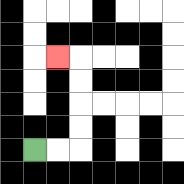{'start': '[1, 6]', 'end': '[2, 2]', 'path_directions': 'R,R,U,U,U,U,L', 'path_coordinates': '[[1, 6], [2, 6], [3, 6], [3, 5], [3, 4], [3, 3], [3, 2], [2, 2]]'}